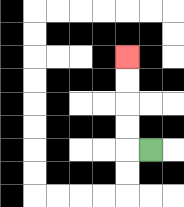{'start': '[6, 6]', 'end': '[5, 2]', 'path_directions': 'L,U,U,U,U', 'path_coordinates': '[[6, 6], [5, 6], [5, 5], [5, 4], [5, 3], [5, 2]]'}